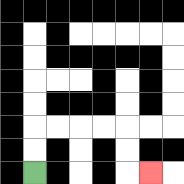{'start': '[1, 7]', 'end': '[6, 7]', 'path_directions': 'U,U,R,R,R,R,D,D,R', 'path_coordinates': '[[1, 7], [1, 6], [1, 5], [2, 5], [3, 5], [4, 5], [5, 5], [5, 6], [5, 7], [6, 7]]'}